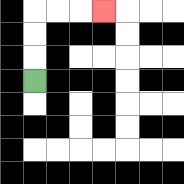{'start': '[1, 3]', 'end': '[4, 0]', 'path_directions': 'U,U,U,R,R,R', 'path_coordinates': '[[1, 3], [1, 2], [1, 1], [1, 0], [2, 0], [3, 0], [4, 0]]'}